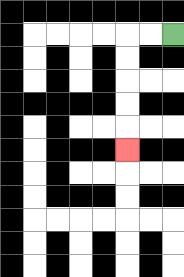{'start': '[7, 1]', 'end': '[5, 6]', 'path_directions': 'L,L,D,D,D,D,D', 'path_coordinates': '[[7, 1], [6, 1], [5, 1], [5, 2], [5, 3], [5, 4], [5, 5], [5, 6]]'}